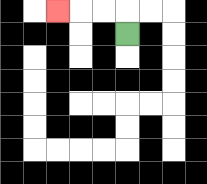{'start': '[5, 1]', 'end': '[2, 0]', 'path_directions': 'U,L,L,L', 'path_coordinates': '[[5, 1], [5, 0], [4, 0], [3, 0], [2, 0]]'}